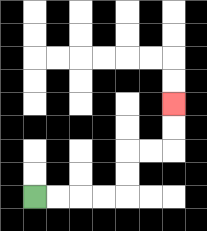{'start': '[1, 8]', 'end': '[7, 4]', 'path_directions': 'R,R,R,R,U,U,R,R,U,U', 'path_coordinates': '[[1, 8], [2, 8], [3, 8], [4, 8], [5, 8], [5, 7], [5, 6], [6, 6], [7, 6], [7, 5], [7, 4]]'}